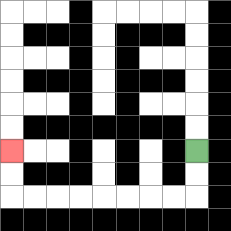{'start': '[8, 6]', 'end': '[0, 6]', 'path_directions': 'D,D,L,L,L,L,L,L,L,L,U,U', 'path_coordinates': '[[8, 6], [8, 7], [8, 8], [7, 8], [6, 8], [5, 8], [4, 8], [3, 8], [2, 8], [1, 8], [0, 8], [0, 7], [0, 6]]'}